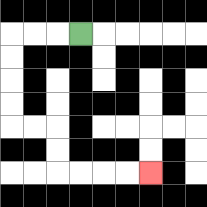{'start': '[3, 1]', 'end': '[6, 7]', 'path_directions': 'L,L,L,D,D,D,D,R,R,D,D,R,R,R,R', 'path_coordinates': '[[3, 1], [2, 1], [1, 1], [0, 1], [0, 2], [0, 3], [0, 4], [0, 5], [1, 5], [2, 5], [2, 6], [2, 7], [3, 7], [4, 7], [5, 7], [6, 7]]'}